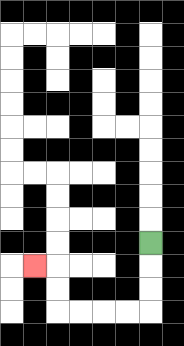{'start': '[6, 10]', 'end': '[1, 11]', 'path_directions': 'D,D,D,L,L,L,L,U,U,L', 'path_coordinates': '[[6, 10], [6, 11], [6, 12], [6, 13], [5, 13], [4, 13], [3, 13], [2, 13], [2, 12], [2, 11], [1, 11]]'}